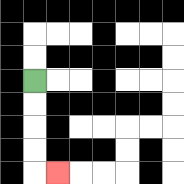{'start': '[1, 3]', 'end': '[2, 7]', 'path_directions': 'D,D,D,D,R', 'path_coordinates': '[[1, 3], [1, 4], [1, 5], [1, 6], [1, 7], [2, 7]]'}